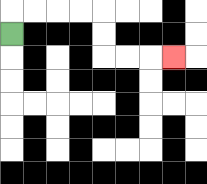{'start': '[0, 1]', 'end': '[7, 2]', 'path_directions': 'U,R,R,R,R,D,D,R,R,R', 'path_coordinates': '[[0, 1], [0, 0], [1, 0], [2, 0], [3, 0], [4, 0], [4, 1], [4, 2], [5, 2], [6, 2], [7, 2]]'}